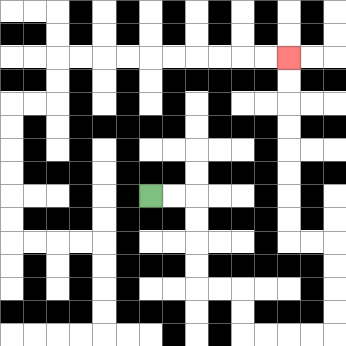{'start': '[6, 8]', 'end': '[12, 2]', 'path_directions': 'R,R,D,D,D,D,R,R,D,D,R,R,R,R,U,U,U,U,L,L,U,U,U,U,U,U,U,U', 'path_coordinates': '[[6, 8], [7, 8], [8, 8], [8, 9], [8, 10], [8, 11], [8, 12], [9, 12], [10, 12], [10, 13], [10, 14], [11, 14], [12, 14], [13, 14], [14, 14], [14, 13], [14, 12], [14, 11], [14, 10], [13, 10], [12, 10], [12, 9], [12, 8], [12, 7], [12, 6], [12, 5], [12, 4], [12, 3], [12, 2]]'}